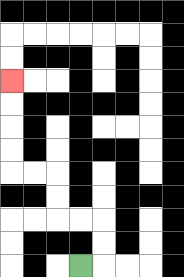{'start': '[3, 11]', 'end': '[0, 3]', 'path_directions': 'R,U,U,L,L,U,U,L,L,U,U,U,U', 'path_coordinates': '[[3, 11], [4, 11], [4, 10], [4, 9], [3, 9], [2, 9], [2, 8], [2, 7], [1, 7], [0, 7], [0, 6], [0, 5], [0, 4], [0, 3]]'}